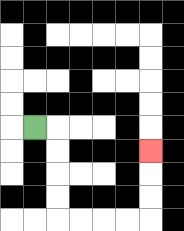{'start': '[1, 5]', 'end': '[6, 6]', 'path_directions': 'R,D,D,D,D,R,R,R,R,U,U,U', 'path_coordinates': '[[1, 5], [2, 5], [2, 6], [2, 7], [2, 8], [2, 9], [3, 9], [4, 9], [5, 9], [6, 9], [6, 8], [6, 7], [6, 6]]'}